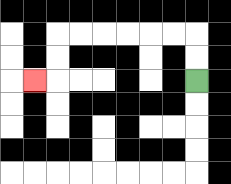{'start': '[8, 3]', 'end': '[1, 3]', 'path_directions': 'U,U,L,L,L,L,L,L,D,D,L', 'path_coordinates': '[[8, 3], [8, 2], [8, 1], [7, 1], [6, 1], [5, 1], [4, 1], [3, 1], [2, 1], [2, 2], [2, 3], [1, 3]]'}